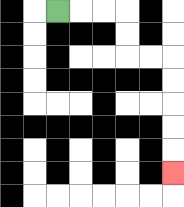{'start': '[2, 0]', 'end': '[7, 7]', 'path_directions': 'R,R,R,D,D,R,R,D,D,D,D,D', 'path_coordinates': '[[2, 0], [3, 0], [4, 0], [5, 0], [5, 1], [5, 2], [6, 2], [7, 2], [7, 3], [7, 4], [7, 5], [7, 6], [7, 7]]'}